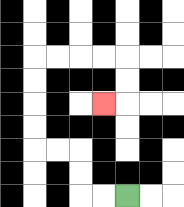{'start': '[5, 8]', 'end': '[4, 4]', 'path_directions': 'L,L,U,U,L,L,U,U,U,U,R,R,R,R,D,D,L', 'path_coordinates': '[[5, 8], [4, 8], [3, 8], [3, 7], [3, 6], [2, 6], [1, 6], [1, 5], [1, 4], [1, 3], [1, 2], [2, 2], [3, 2], [4, 2], [5, 2], [5, 3], [5, 4], [4, 4]]'}